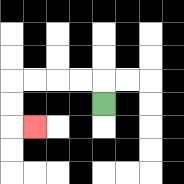{'start': '[4, 4]', 'end': '[1, 5]', 'path_directions': 'U,L,L,L,L,D,D,R', 'path_coordinates': '[[4, 4], [4, 3], [3, 3], [2, 3], [1, 3], [0, 3], [0, 4], [0, 5], [1, 5]]'}